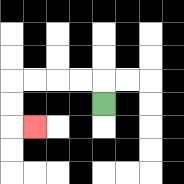{'start': '[4, 4]', 'end': '[1, 5]', 'path_directions': 'U,L,L,L,L,D,D,R', 'path_coordinates': '[[4, 4], [4, 3], [3, 3], [2, 3], [1, 3], [0, 3], [0, 4], [0, 5], [1, 5]]'}